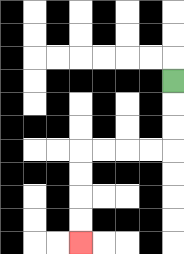{'start': '[7, 3]', 'end': '[3, 10]', 'path_directions': 'D,D,D,L,L,L,L,D,D,D,D', 'path_coordinates': '[[7, 3], [7, 4], [7, 5], [7, 6], [6, 6], [5, 6], [4, 6], [3, 6], [3, 7], [3, 8], [3, 9], [3, 10]]'}